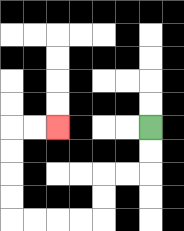{'start': '[6, 5]', 'end': '[2, 5]', 'path_directions': 'D,D,L,L,D,D,L,L,L,L,U,U,U,U,R,R', 'path_coordinates': '[[6, 5], [6, 6], [6, 7], [5, 7], [4, 7], [4, 8], [4, 9], [3, 9], [2, 9], [1, 9], [0, 9], [0, 8], [0, 7], [0, 6], [0, 5], [1, 5], [2, 5]]'}